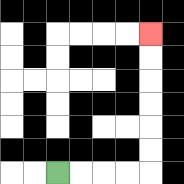{'start': '[2, 7]', 'end': '[6, 1]', 'path_directions': 'R,R,R,R,U,U,U,U,U,U', 'path_coordinates': '[[2, 7], [3, 7], [4, 7], [5, 7], [6, 7], [6, 6], [6, 5], [6, 4], [6, 3], [6, 2], [6, 1]]'}